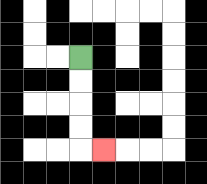{'start': '[3, 2]', 'end': '[4, 6]', 'path_directions': 'D,D,D,D,R', 'path_coordinates': '[[3, 2], [3, 3], [3, 4], [3, 5], [3, 6], [4, 6]]'}